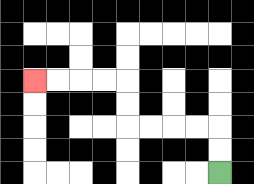{'start': '[9, 7]', 'end': '[1, 3]', 'path_directions': 'U,U,L,L,L,L,U,U,L,L,L,L', 'path_coordinates': '[[9, 7], [9, 6], [9, 5], [8, 5], [7, 5], [6, 5], [5, 5], [5, 4], [5, 3], [4, 3], [3, 3], [2, 3], [1, 3]]'}